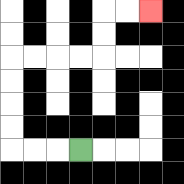{'start': '[3, 6]', 'end': '[6, 0]', 'path_directions': 'L,L,L,U,U,U,U,R,R,R,R,U,U,R,R', 'path_coordinates': '[[3, 6], [2, 6], [1, 6], [0, 6], [0, 5], [0, 4], [0, 3], [0, 2], [1, 2], [2, 2], [3, 2], [4, 2], [4, 1], [4, 0], [5, 0], [6, 0]]'}